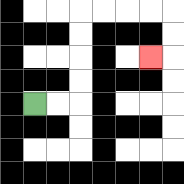{'start': '[1, 4]', 'end': '[6, 2]', 'path_directions': 'R,R,U,U,U,U,R,R,R,R,D,D,L', 'path_coordinates': '[[1, 4], [2, 4], [3, 4], [3, 3], [3, 2], [3, 1], [3, 0], [4, 0], [5, 0], [6, 0], [7, 0], [7, 1], [7, 2], [6, 2]]'}